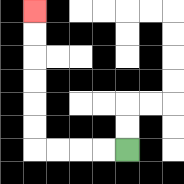{'start': '[5, 6]', 'end': '[1, 0]', 'path_directions': 'L,L,L,L,U,U,U,U,U,U', 'path_coordinates': '[[5, 6], [4, 6], [3, 6], [2, 6], [1, 6], [1, 5], [1, 4], [1, 3], [1, 2], [1, 1], [1, 0]]'}